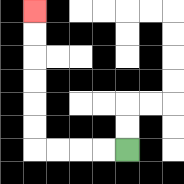{'start': '[5, 6]', 'end': '[1, 0]', 'path_directions': 'L,L,L,L,U,U,U,U,U,U', 'path_coordinates': '[[5, 6], [4, 6], [3, 6], [2, 6], [1, 6], [1, 5], [1, 4], [1, 3], [1, 2], [1, 1], [1, 0]]'}